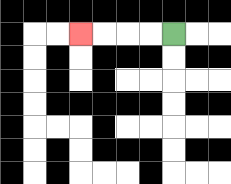{'start': '[7, 1]', 'end': '[3, 1]', 'path_directions': 'L,L,L,L', 'path_coordinates': '[[7, 1], [6, 1], [5, 1], [4, 1], [3, 1]]'}